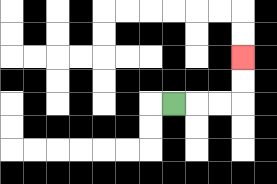{'start': '[7, 4]', 'end': '[10, 2]', 'path_directions': 'R,R,R,U,U', 'path_coordinates': '[[7, 4], [8, 4], [9, 4], [10, 4], [10, 3], [10, 2]]'}